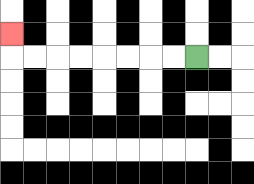{'start': '[8, 2]', 'end': '[0, 1]', 'path_directions': 'L,L,L,L,L,L,L,L,U', 'path_coordinates': '[[8, 2], [7, 2], [6, 2], [5, 2], [4, 2], [3, 2], [2, 2], [1, 2], [0, 2], [0, 1]]'}